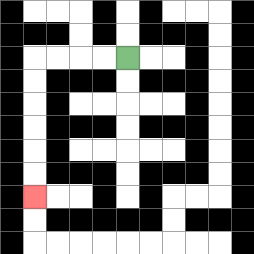{'start': '[5, 2]', 'end': '[1, 8]', 'path_directions': 'L,L,L,L,D,D,D,D,D,D', 'path_coordinates': '[[5, 2], [4, 2], [3, 2], [2, 2], [1, 2], [1, 3], [1, 4], [1, 5], [1, 6], [1, 7], [1, 8]]'}